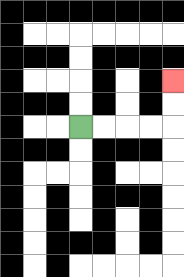{'start': '[3, 5]', 'end': '[7, 3]', 'path_directions': 'R,R,R,R,U,U', 'path_coordinates': '[[3, 5], [4, 5], [5, 5], [6, 5], [7, 5], [7, 4], [7, 3]]'}